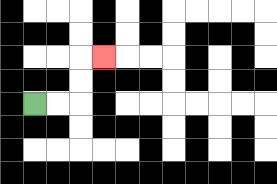{'start': '[1, 4]', 'end': '[4, 2]', 'path_directions': 'R,R,U,U,R', 'path_coordinates': '[[1, 4], [2, 4], [3, 4], [3, 3], [3, 2], [4, 2]]'}